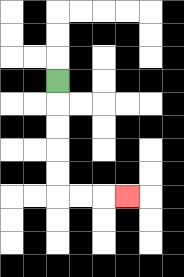{'start': '[2, 3]', 'end': '[5, 8]', 'path_directions': 'D,D,D,D,D,R,R,R', 'path_coordinates': '[[2, 3], [2, 4], [2, 5], [2, 6], [2, 7], [2, 8], [3, 8], [4, 8], [5, 8]]'}